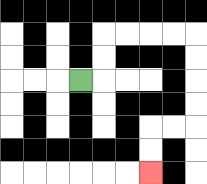{'start': '[3, 3]', 'end': '[6, 7]', 'path_directions': 'R,U,U,R,R,R,R,D,D,D,D,L,L,D,D', 'path_coordinates': '[[3, 3], [4, 3], [4, 2], [4, 1], [5, 1], [6, 1], [7, 1], [8, 1], [8, 2], [8, 3], [8, 4], [8, 5], [7, 5], [6, 5], [6, 6], [6, 7]]'}